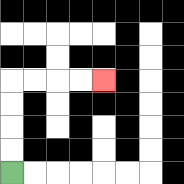{'start': '[0, 7]', 'end': '[4, 3]', 'path_directions': 'U,U,U,U,R,R,R,R', 'path_coordinates': '[[0, 7], [0, 6], [0, 5], [0, 4], [0, 3], [1, 3], [2, 3], [3, 3], [4, 3]]'}